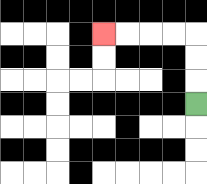{'start': '[8, 4]', 'end': '[4, 1]', 'path_directions': 'U,U,U,L,L,L,L', 'path_coordinates': '[[8, 4], [8, 3], [8, 2], [8, 1], [7, 1], [6, 1], [5, 1], [4, 1]]'}